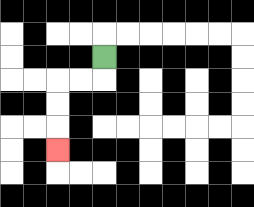{'start': '[4, 2]', 'end': '[2, 6]', 'path_directions': 'D,L,L,D,D,D', 'path_coordinates': '[[4, 2], [4, 3], [3, 3], [2, 3], [2, 4], [2, 5], [2, 6]]'}